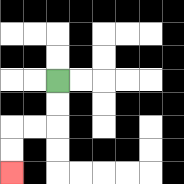{'start': '[2, 3]', 'end': '[0, 7]', 'path_directions': 'D,D,L,L,D,D', 'path_coordinates': '[[2, 3], [2, 4], [2, 5], [1, 5], [0, 5], [0, 6], [0, 7]]'}